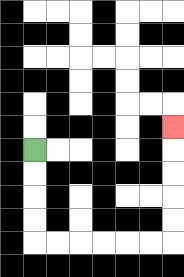{'start': '[1, 6]', 'end': '[7, 5]', 'path_directions': 'D,D,D,D,R,R,R,R,R,R,U,U,U,U,U', 'path_coordinates': '[[1, 6], [1, 7], [1, 8], [1, 9], [1, 10], [2, 10], [3, 10], [4, 10], [5, 10], [6, 10], [7, 10], [7, 9], [7, 8], [7, 7], [7, 6], [7, 5]]'}